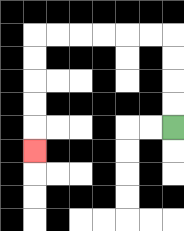{'start': '[7, 5]', 'end': '[1, 6]', 'path_directions': 'U,U,U,U,L,L,L,L,L,L,D,D,D,D,D', 'path_coordinates': '[[7, 5], [7, 4], [7, 3], [7, 2], [7, 1], [6, 1], [5, 1], [4, 1], [3, 1], [2, 1], [1, 1], [1, 2], [1, 3], [1, 4], [1, 5], [1, 6]]'}